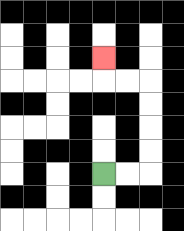{'start': '[4, 7]', 'end': '[4, 2]', 'path_directions': 'R,R,U,U,U,U,L,L,U', 'path_coordinates': '[[4, 7], [5, 7], [6, 7], [6, 6], [6, 5], [6, 4], [6, 3], [5, 3], [4, 3], [4, 2]]'}